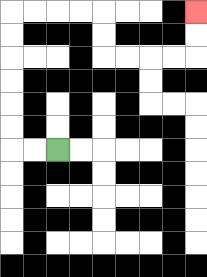{'start': '[2, 6]', 'end': '[8, 0]', 'path_directions': 'L,L,U,U,U,U,U,U,R,R,R,R,D,D,R,R,R,R,U,U', 'path_coordinates': '[[2, 6], [1, 6], [0, 6], [0, 5], [0, 4], [0, 3], [0, 2], [0, 1], [0, 0], [1, 0], [2, 0], [3, 0], [4, 0], [4, 1], [4, 2], [5, 2], [6, 2], [7, 2], [8, 2], [8, 1], [8, 0]]'}